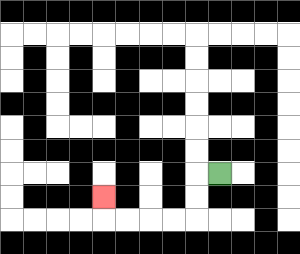{'start': '[9, 7]', 'end': '[4, 8]', 'path_directions': 'L,D,D,L,L,L,L,U', 'path_coordinates': '[[9, 7], [8, 7], [8, 8], [8, 9], [7, 9], [6, 9], [5, 9], [4, 9], [4, 8]]'}